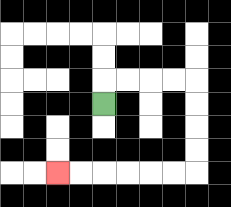{'start': '[4, 4]', 'end': '[2, 7]', 'path_directions': 'U,R,R,R,R,D,D,D,D,L,L,L,L,L,L', 'path_coordinates': '[[4, 4], [4, 3], [5, 3], [6, 3], [7, 3], [8, 3], [8, 4], [8, 5], [8, 6], [8, 7], [7, 7], [6, 7], [5, 7], [4, 7], [3, 7], [2, 7]]'}